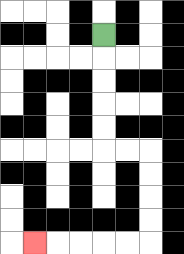{'start': '[4, 1]', 'end': '[1, 10]', 'path_directions': 'D,D,D,D,D,R,R,D,D,D,D,L,L,L,L,L', 'path_coordinates': '[[4, 1], [4, 2], [4, 3], [4, 4], [4, 5], [4, 6], [5, 6], [6, 6], [6, 7], [6, 8], [6, 9], [6, 10], [5, 10], [4, 10], [3, 10], [2, 10], [1, 10]]'}